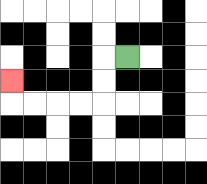{'start': '[5, 2]', 'end': '[0, 3]', 'path_directions': 'L,D,D,L,L,L,L,U', 'path_coordinates': '[[5, 2], [4, 2], [4, 3], [4, 4], [3, 4], [2, 4], [1, 4], [0, 4], [0, 3]]'}